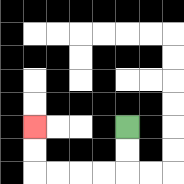{'start': '[5, 5]', 'end': '[1, 5]', 'path_directions': 'D,D,L,L,L,L,U,U', 'path_coordinates': '[[5, 5], [5, 6], [5, 7], [4, 7], [3, 7], [2, 7], [1, 7], [1, 6], [1, 5]]'}